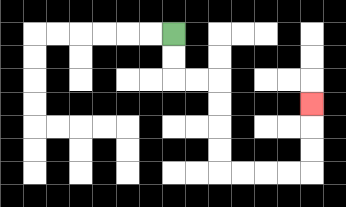{'start': '[7, 1]', 'end': '[13, 4]', 'path_directions': 'D,D,R,R,D,D,D,D,R,R,R,R,U,U,U', 'path_coordinates': '[[7, 1], [7, 2], [7, 3], [8, 3], [9, 3], [9, 4], [9, 5], [9, 6], [9, 7], [10, 7], [11, 7], [12, 7], [13, 7], [13, 6], [13, 5], [13, 4]]'}